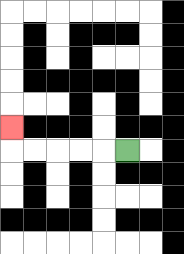{'start': '[5, 6]', 'end': '[0, 5]', 'path_directions': 'L,L,L,L,L,U', 'path_coordinates': '[[5, 6], [4, 6], [3, 6], [2, 6], [1, 6], [0, 6], [0, 5]]'}